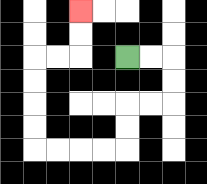{'start': '[5, 2]', 'end': '[3, 0]', 'path_directions': 'R,R,D,D,L,L,D,D,L,L,L,L,U,U,U,U,R,R,U,U', 'path_coordinates': '[[5, 2], [6, 2], [7, 2], [7, 3], [7, 4], [6, 4], [5, 4], [5, 5], [5, 6], [4, 6], [3, 6], [2, 6], [1, 6], [1, 5], [1, 4], [1, 3], [1, 2], [2, 2], [3, 2], [3, 1], [3, 0]]'}